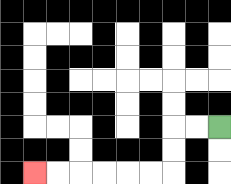{'start': '[9, 5]', 'end': '[1, 7]', 'path_directions': 'L,L,D,D,L,L,L,L,L,L', 'path_coordinates': '[[9, 5], [8, 5], [7, 5], [7, 6], [7, 7], [6, 7], [5, 7], [4, 7], [3, 7], [2, 7], [1, 7]]'}